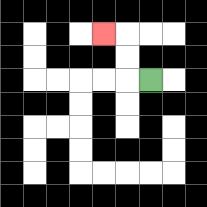{'start': '[6, 3]', 'end': '[4, 1]', 'path_directions': 'L,U,U,L', 'path_coordinates': '[[6, 3], [5, 3], [5, 2], [5, 1], [4, 1]]'}